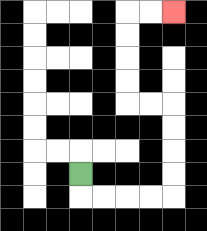{'start': '[3, 7]', 'end': '[7, 0]', 'path_directions': 'D,R,R,R,R,U,U,U,U,L,L,U,U,U,U,R,R', 'path_coordinates': '[[3, 7], [3, 8], [4, 8], [5, 8], [6, 8], [7, 8], [7, 7], [7, 6], [7, 5], [7, 4], [6, 4], [5, 4], [5, 3], [5, 2], [5, 1], [5, 0], [6, 0], [7, 0]]'}